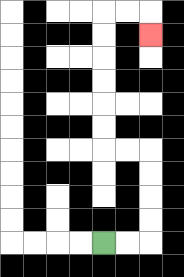{'start': '[4, 10]', 'end': '[6, 1]', 'path_directions': 'R,R,U,U,U,U,L,L,U,U,U,U,U,U,R,R,D', 'path_coordinates': '[[4, 10], [5, 10], [6, 10], [6, 9], [6, 8], [6, 7], [6, 6], [5, 6], [4, 6], [4, 5], [4, 4], [4, 3], [4, 2], [4, 1], [4, 0], [5, 0], [6, 0], [6, 1]]'}